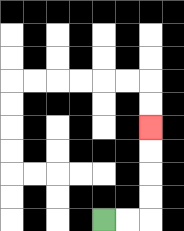{'start': '[4, 9]', 'end': '[6, 5]', 'path_directions': 'R,R,U,U,U,U', 'path_coordinates': '[[4, 9], [5, 9], [6, 9], [6, 8], [6, 7], [6, 6], [6, 5]]'}